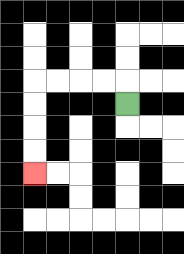{'start': '[5, 4]', 'end': '[1, 7]', 'path_directions': 'U,L,L,L,L,D,D,D,D', 'path_coordinates': '[[5, 4], [5, 3], [4, 3], [3, 3], [2, 3], [1, 3], [1, 4], [1, 5], [1, 6], [1, 7]]'}